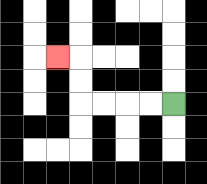{'start': '[7, 4]', 'end': '[2, 2]', 'path_directions': 'L,L,L,L,U,U,L', 'path_coordinates': '[[7, 4], [6, 4], [5, 4], [4, 4], [3, 4], [3, 3], [3, 2], [2, 2]]'}